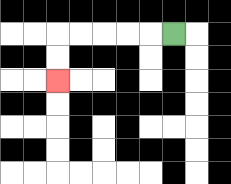{'start': '[7, 1]', 'end': '[2, 3]', 'path_directions': 'L,L,L,L,L,D,D', 'path_coordinates': '[[7, 1], [6, 1], [5, 1], [4, 1], [3, 1], [2, 1], [2, 2], [2, 3]]'}